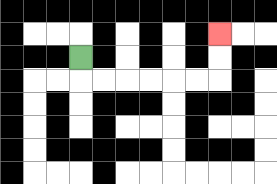{'start': '[3, 2]', 'end': '[9, 1]', 'path_directions': 'D,R,R,R,R,R,R,U,U', 'path_coordinates': '[[3, 2], [3, 3], [4, 3], [5, 3], [6, 3], [7, 3], [8, 3], [9, 3], [9, 2], [9, 1]]'}